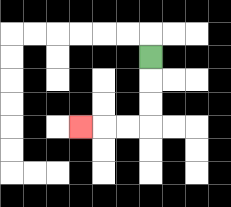{'start': '[6, 2]', 'end': '[3, 5]', 'path_directions': 'D,D,D,L,L,L', 'path_coordinates': '[[6, 2], [6, 3], [6, 4], [6, 5], [5, 5], [4, 5], [3, 5]]'}